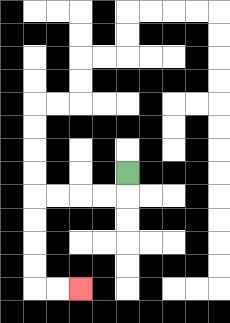{'start': '[5, 7]', 'end': '[3, 12]', 'path_directions': 'D,L,L,L,L,D,D,D,D,R,R', 'path_coordinates': '[[5, 7], [5, 8], [4, 8], [3, 8], [2, 8], [1, 8], [1, 9], [1, 10], [1, 11], [1, 12], [2, 12], [3, 12]]'}